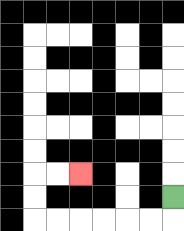{'start': '[7, 8]', 'end': '[3, 7]', 'path_directions': 'D,L,L,L,L,L,L,U,U,R,R', 'path_coordinates': '[[7, 8], [7, 9], [6, 9], [5, 9], [4, 9], [3, 9], [2, 9], [1, 9], [1, 8], [1, 7], [2, 7], [3, 7]]'}